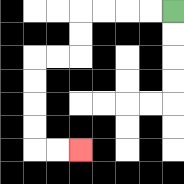{'start': '[7, 0]', 'end': '[3, 6]', 'path_directions': 'L,L,L,L,D,D,L,L,D,D,D,D,R,R', 'path_coordinates': '[[7, 0], [6, 0], [5, 0], [4, 0], [3, 0], [3, 1], [3, 2], [2, 2], [1, 2], [1, 3], [1, 4], [1, 5], [1, 6], [2, 6], [3, 6]]'}